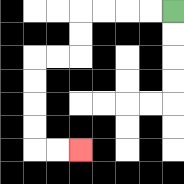{'start': '[7, 0]', 'end': '[3, 6]', 'path_directions': 'L,L,L,L,D,D,L,L,D,D,D,D,R,R', 'path_coordinates': '[[7, 0], [6, 0], [5, 0], [4, 0], [3, 0], [3, 1], [3, 2], [2, 2], [1, 2], [1, 3], [1, 4], [1, 5], [1, 6], [2, 6], [3, 6]]'}